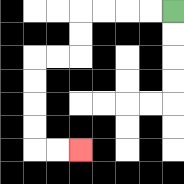{'start': '[7, 0]', 'end': '[3, 6]', 'path_directions': 'L,L,L,L,D,D,L,L,D,D,D,D,R,R', 'path_coordinates': '[[7, 0], [6, 0], [5, 0], [4, 0], [3, 0], [3, 1], [3, 2], [2, 2], [1, 2], [1, 3], [1, 4], [1, 5], [1, 6], [2, 6], [3, 6]]'}